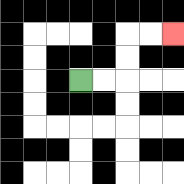{'start': '[3, 3]', 'end': '[7, 1]', 'path_directions': 'R,R,U,U,R,R', 'path_coordinates': '[[3, 3], [4, 3], [5, 3], [5, 2], [5, 1], [6, 1], [7, 1]]'}